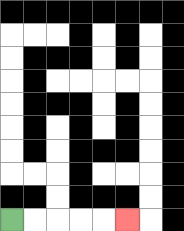{'start': '[0, 9]', 'end': '[5, 9]', 'path_directions': 'R,R,R,R,R', 'path_coordinates': '[[0, 9], [1, 9], [2, 9], [3, 9], [4, 9], [5, 9]]'}